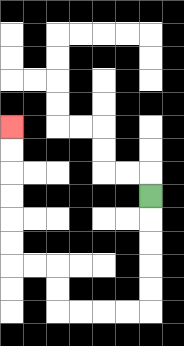{'start': '[6, 8]', 'end': '[0, 5]', 'path_directions': 'D,D,D,D,D,L,L,L,L,U,U,L,L,U,U,U,U,U,U', 'path_coordinates': '[[6, 8], [6, 9], [6, 10], [6, 11], [6, 12], [6, 13], [5, 13], [4, 13], [3, 13], [2, 13], [2, 12], [2, 11], [1, 11], [0, 11], [0, 10], [0, 9], [0, 8], [0, 7], [0, 6], [0, 5]]'}